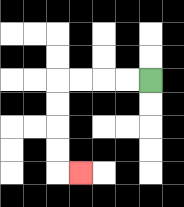{'start': '[6, 3]', 'end': '[3, 7]', 'path_directions': 'L,L,L,L,D,D,D,D,R', 'path_coordinates': '[[6, 3], [5, 3], [4, 3], [3, 3], [2, 3], [2, 4], [2, 5], [2, 6], [2, 7], [3, 7]]'}